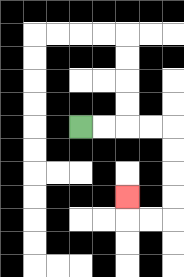{'start': '[3, 5]', 'end': '[5, 8]', 'path_directions': 'R,R,R,R,D,D,D,D,L,L,U', 'path_coordinates': '[[3, 5], [4, 5], [5, 5], [6, 5], [7, 5], [7, 6], [7, 7], [7, 8], [7, 9], [6, 9], [5, 9], [5, 8]]'}